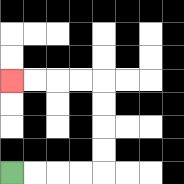{'start': '[0, 7]', 'end': '[0, 3]', 'path_directions': 'R,R,R,R,U,U,U,U,L,L,L,L', 'path_coordinates': '[[0, 7], [1, 7], [2, 7], [3, 7], [4, 7], [4, 6], [4, 5], [4, 4], [4, 3], [3, 3], [2, 3], [1, 3], [0, 3]]'}